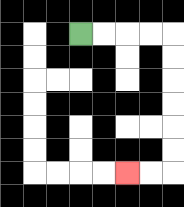{'start': '[3, 1]', 'end': '[5, 7]', 'path_directions': 'R,R,R,R,D,D,D,D,D,D,L,L', 'path_coordinates': '[[3, 1], [4, 1], [5, 1], [6, 1], [7, 1], [7, 2], [7, 3], [7, 4], [7, 5], [7, 6], [7, 7], [6, 7], [5, 7]]'}